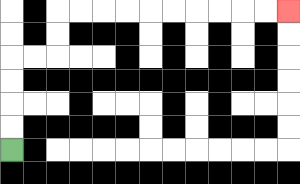{'start': '[0, 6]', 'end': '[12, 0]', 'path_directions': 'U,U,U,U,R,R,U,U,R,R,R,R,R,R,R,R,R,R', 'path_coordinates': '[[0, 6], [0, 5], [0, 4], [0, 3], [0, 2], [1, 2], [2, 2], [2, 1], [2, 0], [3, 0], [4, 0], [5, 0], [6, 0], [7, 0], [8, 0], [9, 0], [10, 0], [11, 0], [12, 0]]'}